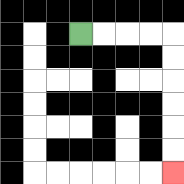{'start': '[3, 1]', 'end': '[7, 7]', 'path_directions': 'R,R,R,R,D,D,D,D,D,D', 'path_coordinates': '[[3, 1], [4, 1], [5, 1], [6, 1], [7, 1], [7, 2], [7, 3], [7, 4], [7, 5], [7, 6], [7, 7]]'}